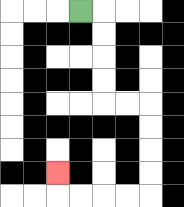{'start': '[3, 0]', 'end': '[2, 7]', 'path_directions': 'R,D,D,D,D,R,R,D,D,D,D,L,L,L,L,U', 'path_coordinates': '[[3, 0], [4, 0], [4, 1], [4, 2], [4, 3], [4, 4], [5, 4], [6, 4], [6, 5], [6, 6], [6, 7], [6, 8], [5, 8], [4, 8], [3, 8], [2, 8], [2, 7]]'}